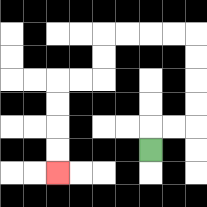{'start': '[6, 6]', 'end': '[2, 7]', 'path_directions': 'U,R,R,U,U,U,U,L,L,L,L,D,D,L,L,D,D,D,D', 'path_coordinates': '[[6, 6], [6, 5], [7, 5], [8, 5], [8, 4], [8, 3], [8, 2], [8, 1], [7, 1], [6, 1], [5, 1], [4, 1], [4, 2], [4, 3], [3, 3], [2, 3], [2, 4], [2, 5], [2, 6], [2, 7]]'}